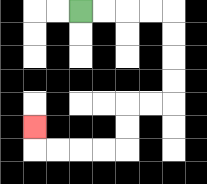{'start': '[3, 0]', 'end': '[1, 5]', 'path_directions': 'R,R,R,R,D,D,D,D,L,L,D,D,L,L,L,L,U', 'path_coordinates': '[[3, 0], [4, 0], [5, 0], [6, 0], [7, 0], [7, 1], [7, 2], [7, 3], [7, 4], [6, 4], [5, 4], [5, 5], [5, 6], [4, 6], [3, 6], [2, 6], [1, 6], [1, 5]]'}